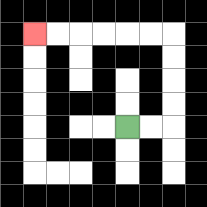{'start': '[5, 5]', 'end': '[1, 1]', 'path_directions': 'R,R,U,U,U,U,L,L,L,L,L,L', 'path_coordinates': '[[5, 5], [6, 5], [7, 5], [7, 4], [7, 3], [7, 2], [7, 1], [6, 1], [5, 1], [4, 1], [3, 1], [2, 1], [1, 1]]'}